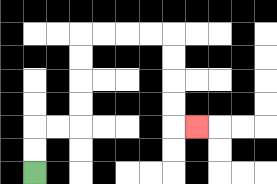{'start': '[1, 7]', 'end': '[8, 5]', 'path_directions': 'U,U,R,R,U,U,U,U,R,R,R,R,D,D,D,D,R', 'path_coordinates': '[[1, 7], [1, 6], [1, 5], [2, 5], [3, 5], [3, 4], [3, 3], [3, 2], [3, 1], [4, 1], [5, 1], [6, 1], [7, 1], [7, 2], [7, 3], [7, 4], [7, 5], [8, 5]]'}